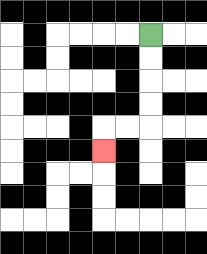{'start': '[6, 1]', 'end': '[4, 6]', 'path_directions': 'D,D,D,D,L,L,D', 'path_coordinates': '[[6, 1], [6, 2], [6, 3], [6, 4], [6, 5], [5, 5], [4, 5], [4, 6]]'}